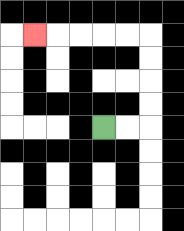{'start': '[4, 5]', 'end': '[1, 1]', 'path_directions': 'R,R,U,U,U,U,L,L,L,L,L', 'path_coordinates': '[[4, 5], [5, 5], [6, 5], [6, 4], [6, 3], [6, 2], [6, 1], [5, 1], [4, 1], [3, 1], [2, 1], [1, 1]]'}